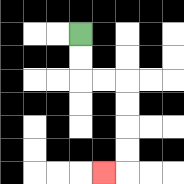{'start': '[3, 1]', 'end': '[4, 7]', 'path_directions': 'D,D,R,R,D,D,D,D,L', 'path_coordinates': '[[3, 1], [3, 2], [3, 3], [4, 3], [5, 3], [5, 4], [5, 5], [5, 6], [5, 7], [4, 7]]'}